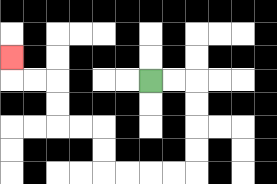{'start': '[6, 3]', 'end': '[0, 2]', 'path_directions': 'R,R,D,D,D,D,L,L,L,L,U,U,L,L,U,U,L,L,U', 'path_coordinates': '[[6, 3], [7, 3], [8, 3], [8, 4], [8, 5], [8, 6], [8, 7], [7, 7], [6, 7], [5, 7], [4, 7], [4, 6], [4, 5], [3, 5], [2, 5], [2, 4], [2, 3], [1, 3], [0, 3], [0, 2]]'}